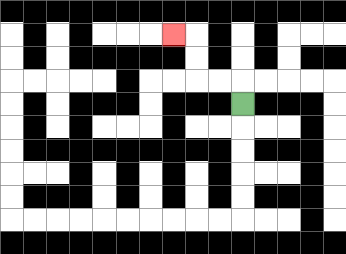{'start': '[10, 4]', 'end': '[7, 1]', 'path_directions': 'U,L,L,U,U,L', 'path_coordinates': '[[10, 4], [10, 3], [9, 3], [8, 3], [8, 2], [8, 1], [7, 1]]'}